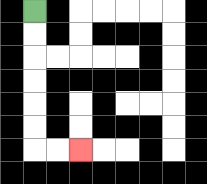{'start': '[1, 0]', 'end': '[3, 6]', 'path_directions': 'D,D,D,D,D,D,R,R', 'path_coordinates': '[[1, 0], [1, 1], [1, 2], [1, 3], [1, 4], [1, 5], [1, 6], [2, 6], [3, 6]]'}